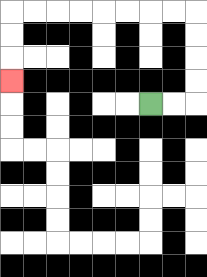{'start': '[6, 4]', 'end': '[0, 3]', 'path_directions': 'R,R,U,U,U,U,L,L,L,L,L,L,L,L,D,D,D', 'path_coordinates': '[[6, 4], [7, 4], [8, 4], [8, 3], [8, 2], [8, 1], [8, 0], [7, 0], [6, 0], [5, 0], [4, 0], [3, 0], [2, 0], [1, 0], [0, 0], [0, 1], [0, 2], [0, 3]]'}